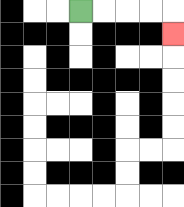{'start': '[3, 0]', 'end': '[7, 1]', 'path_directions': 'R,R,R,R,D', 'path_coordinates': '[[3, 0], [4, 0], [5, 0], [6, 0], [7, 0], [7, 1]]'}